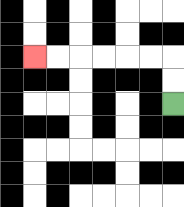{'start': '[7, 4]', 'end': '[1, 2]', 'path_directions': 'U,U,L,L,L,L,L,L', 'path_coordinates': '[[7, 4], [7, 3], [7, 2], [6, 2], [5, 2], [4, 2], [3, 2], [2, 2], [1, 2]]'}